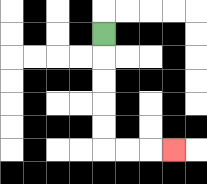{'start': '[4, 1]', 'end': '[7, 6]', 'path_directions': 'D,D,D,D,D,R,R,R', 'path_coordinates': '[[4, 1], [4, 2], [4, 3], [4, 4], [4, 5], [4, 6], [5, 6], [6, 6], [7, 6]]'}